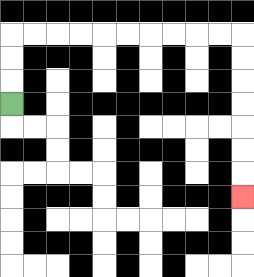{'start': '[0, 4]', 'end': '[10, 8]', 'path_directions': 'U,U,U,R,R,R,R,R,R,R,R,R,R,D,D,D,D,D,D,D', 'path_coordinates': '[[0, 4], [0, 3], [0, 2], [0, 1], [1, 1], [2, 1], [3, 1], [4, 1], [5, 1], [6, 1], [7, 1], [8, 1], [9, 1], [10, 1], [10, 2], [10, 3], [10, 4], [10, 5], [10, 6], [10, 7], [10, 8]]'}